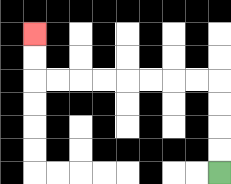{'start': '[9, 7]', 'end': '[1, 1]', 'path_directions': 'U,U,U,U,L,L,L,L,L,L,L,L,U,U', 'path_coordinates': '[[9, 7], [9, 6], [9, 5], [9, 4], [9, 3], [8, 3], [7, 3], [6, 3], [5, 3], [4, 3], [3, 3], [2, 3], [1, 3], [1, 2], [1, 1]]'}